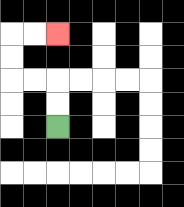{'start': '[2, 5]', 'end': '[2, 1]', 'path_directions': 'U,U,L,L,U,U,R,R', 'path_coordinates': '[[2, 5], [2, 4], [2, 3], [1, 3], [0, 3], [0, 2], [0, 1], [1, 1], [2, 1]]'}